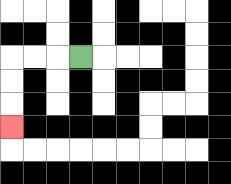{'start': '[3, 2]', 'end': '[0, 5]', 'path_directions': 'L,L,L,D,D,D', 'path_coordinates': '[[3, 2], [2, 2], [1, 2], [0, 2], [0, 3], [0, 4], [0, 5]]'}